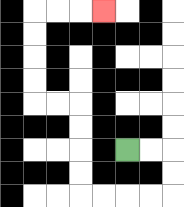{'start': '[5, 6]', 'end': '[4, 0]', 'path_directions': 'R,R,D,D,L,L,L,L,U,U,U,U,L,L,U,U,U,U,R,R,R', 'path_coordinates': '[[5, 6], [6, 6], [7, 6], [7, 7], [7, 8], [6, 8], [5, 8], [4, 8], [3, 8], [3, 7], [3, 6], [3, 5], [3, 4], [2, 4], [1, 4], [1, 3], [1, 2], [1, 1], [1, 0], [2, 0], [3, 0], [4, 0]]'}